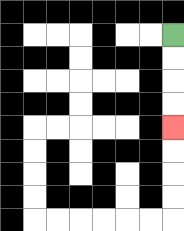{'start': '[7, 1]', 'end': '[7, 5]', 'path_directions': 'D,D,D,D', 'path_coordinates': '[[7, 1], [7, 2], [7, 3], [7, 4], [7, 5]]'}